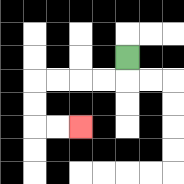{'start': '[5, 2]', 'end': '[3, 5]', 'path_directions': 'D,L,L,L,L,D,D,R,R', 'path_coordinates': '[[5, 2], [5, 3], [4, 3], [3, 3], [2, 3], [1, 3], [1, 4], [1, 5], [2, 5], [3, 5]]'}